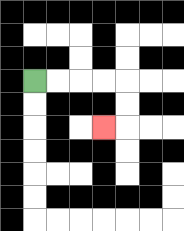{'start': '[1, 3]', 'end': '[4, 5]', 'path_directions': 'R,R,R,R,D,D,L', 'path_coordinates': '[[1, 3], [2, 3], [3, 3], [4, 3], [5, 3], [5, 4], [5, 5], [4, 5]]'}